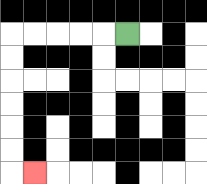{'start': '[5, 1]', 'end': '[1, 7]', 'path_directions': 'L,L,L,L,L,D,D,D,D,D,D,R', 'path_coordinates': '[[5, 1], [4, 1], [3, 1], [2, 1], [1, 1], [0, 1], [0, 2], [0, 3], [0, 4], [0, 5], [0, 6], [0, 7], [1, 7]]'}